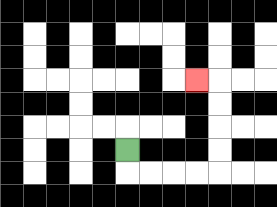{'start': '[5, 6]', 'end': '[8, 3]', 'path_directions': 'D,R,R,R,R,U,U,U,U,L', 'path_coordinates': '[[5, 6], [5, 7], [6, 7], [7, 7], [8, 7], [9, 7], [9, 6], [9, 5], [9, 4], [9, 3], [8, 3]]'}